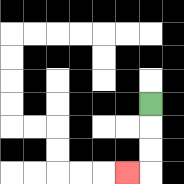{'start': '[6, 4]', 'end': '[5, 7]', 'path_directions': 'D,D,D,L', 'path_coordinates': '[[6, 4], [6, 5], [6, 6], [6, 7], [5, 7]]'}